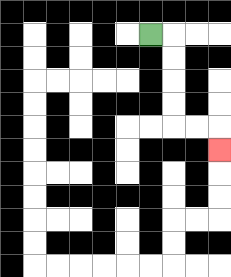{'start': '[6, 1]', 'end': '[9, 6]', 'path_directions': 'R,D,D,D,D,R,R,D', 'path_coordinates': '[[6, 1], [7, 1], [7, 2], [7, 3], [7, 4], [7, 5], [8, 5], [9, 5], [9, 6]]'}